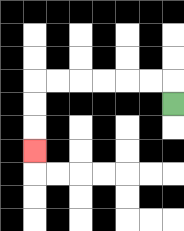{'start': '[7, 4]', 'end': '[1, 6]', 'path_directions': 'U,L,L,L,L,L,L,D,D,D', 'path_coordinates': '[[7, 4], [7, 3], [6, 3], [5, 3], [4, 3], [3, 3], [2, 3], [1, 3], [1, 4], [1, 5], [1, 6]]'}